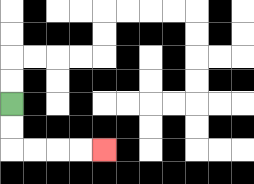{'start': '[0, 4]', 'end': '[4, 6]', 'path_directions': 'D,D,R,R,R,R', 'path_coordinates': '[[0, 4], [0, 5], [0, 6], [1, 6], [2, 6], [3, 6], [4, 6]]'}